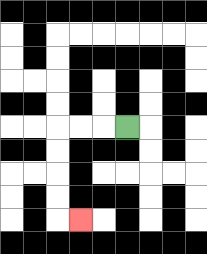{'start': '[5, 5]', 'end': '[3, 9]', 'path_directions': 'L,L,L,D,D,D,D,R', 'path_coordinates': '[[5, 5], [4, 5], [3, 5], [2, 5], [2, 6], [2, 7], [2, 8], [2, 9], [3, 9]]'}